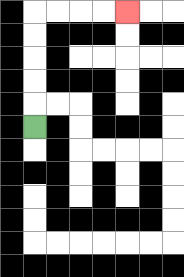{'start': '[1, 5]', 'end': '[5, 0]', 'path_directions': 'U,U,U,U,U,R,R,R,R', 'path_coordinates': '[[1, 5], [1, 4], [1, 3], [1, 2], [1, 1], [1, 0], [2, 0], [3, 0], [4, 0], [5, 0]]'}